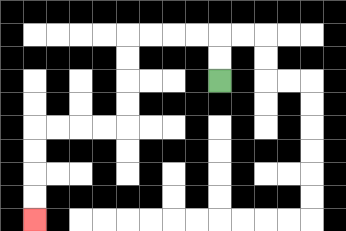{'start': '[9, 3]', 'end': '[1, 9]', 'path_directions': 'U,U,L,L,L,L,D,D,D,D,L,L,L,L,D,D,D,D', 'path_coordinates': '[[9, 3], [9, 2], [9, 1], [8, 1], [7, 1], [6, 1], [5, 1], [5, 2], [5, 3], [5, 4], [5, 5], [4, 5], [3, 5], [2, 5], [1, 5], [1, 6], [1, 7], [1, 8], [1, 9]]'}